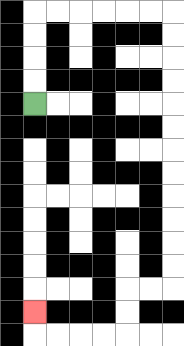{'start': '[1, 4]', 'end': '[1, 13]', 'path_directions': 'U,U,U,U,R,R,R,R,R,R,D,D,D,D,D,D,D,D,D,D,D,D,L,L,D,D,L,L,L,L,U', 'path_coordinates': '[[1, 4], [1, 3], [1, 2], [1, 1], [1, 0], [2, 0], [3, 0], [4, 0], [5, 0], [6, 0], [7, 0], [7, 1], [7, 2], [7, 3], [7, 4], [7, 5], [7, 6], [7, 7], [7, 8], [7, 9], [7, 10], [7, 11], [7, 12], [6, 12], [5, 12], [5, 13], [5, 14], [4, 14], [3, 14], [2, 14], [1, 14], [1, 13]]'}